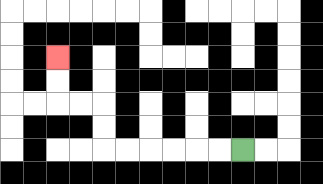{'start': '[10, 6]', 'end': '[2, 2]', 'path_directions': 'L,L,L,L,L,L,U,U,L,L,U,U', 'path_coordinates': '[[10, 6], [9, 6], [8, 6], [7, 6], [6, 6], [5, 6], [4, 6], [4, 5], [4, 4], [3, 4], [2, 4], [2, 3], [2, 2]]'}